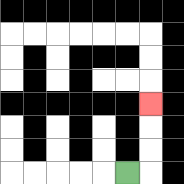{'start': '[5, 7]', 'end': '[6, 4]', 'path_directions': 'R,U,U,U', 'path_coordinates': '[[5, 7], [6, 7], [6, 6], [6, 5], [6, 4]]'}